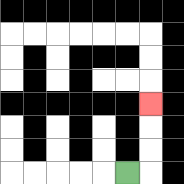{'start': '[5, 7]', 'end': '[6, 4]', 'path_directions': 'R,U,U,U', 'path_coordinates': '[[5, 7], [6, 7], [6, 6], [6, 5], [6, 4]]'}